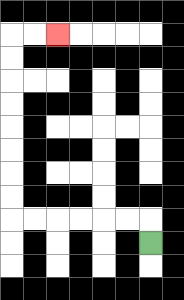{'start': '[6, 10]', 'end': '[2, 1]', 'path_directions': 'U,L,L,L,L,L,L,U,U,U,U,U,U,U,U,R,R', 'path_coordinates': '[[6, 10], [6, 9], [5, 9], [4, 9], [3, 9], [2, 9], [1, 9], [0, 9], [0, 8], [0, 7], [0, 6], [0, 5], [0, 4], [0, 3], [0, 2], [0, 1], [1, 1], [2, 1]]'}